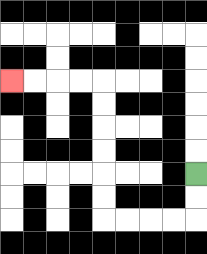{'start': '[8, 7]', 'end': '[0, 3]', 'path_directions': 'D,D,L,L,L,L,U,U,U,U,U,U,L,L,L,L', 'path_coordinates': '[[8, 7], [8, 8], [8, 9], [7, 9], [6, 9], [5, 9], [4, 9], [4, 8], [4, 7], [4, 6], [4, 5], [4, 4], [4, 3], [3, 3], [2, 3], [1, 3], [0, 3]]'}